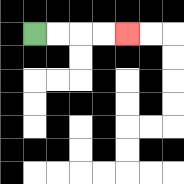{'start': '[1, 1]', 'end': '[5, 1]', 'path_directions': 'R,R,R,R', 'path_coordinates': '[[1, 1], [2, 1], [3, 1], [4, 1], [5, 1]]'}